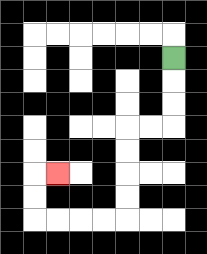{'start': '[7, 2]', 'end': '[2, 7]', 'path_directions': 'D,D,D,L,L,D,D,D,D,L,L,L,L,U,U,R', 'path_coordinates': '[[7, 2], [7, 3], [7, 4], [7, 5], [6, 5], [5, 5], [5, 6], [5, 7], [5, 8], [5, 9], [4, 9], [3, 9], [2, 9], [1, 9], [1, 8], [1, 7], [2, 7]]'}